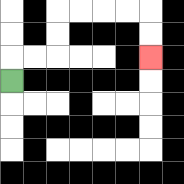{'start': '[0, 3]', 'end': '[6, 2]', 'path_directions': 'U,R,R,U,U,R,R,R,R,D,D', 'path_coordinates': '[[0, 3], [0, 2], [1, 2], [2, 2], [2, 1], [2, 0], [3, 0], [4, 0], [5, 0], [6, 0], [6, 1], [6, 2]]'}